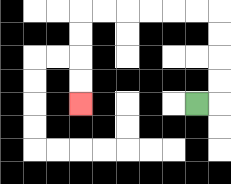{'start': '[8, 4]', 'end': '[3, 4]', 'path_directions': 'R,U,U,U,U,L,L,L,L,L,L,D,D,D,D', 'path_coordinates': '[[8, 4], [9, 4], [9, 3], [9, 2], [9, 1], [9, 0], [8, 0], [7, 0], [6, 0], [5, 0], [4, 0], [3, 0], [3, 1], [3, 2], [3, 3], [3, 4]]'}